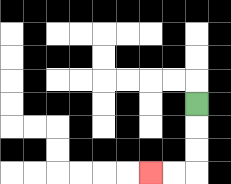{'start': '[8, 4]', 'end': '[6, 7]', 'path_directions': 'D,D,D,L,L', 'path_coordinates': '[[8, 4], [8, 5], [8, 6], [8, 7], [7, 7], [6, 7]]'}